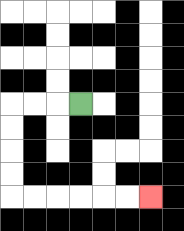{'start': '[3, 4]', 'end': '[6, 8]', 'path_directions': 'L,L,L,D,D,D,D,R,R,R,R,R,R', 'path_coordinates': '[[3, 4], [2, 4], [1, 4], [0, 4], [0, 5], [0, 6], [0, 7], [0, 8], [1, 8], [2, 8], [3, 8], [4, 8], [5, 8], [6, 8]]'}